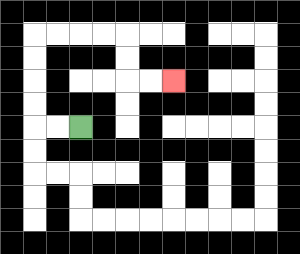{'start': '[3, 5]', 'end': '[7, 3]', 'path_directions': 'L,L,U,U,U,U,R,R,R,R,D,D,R,R', 'path_coordinates': '[[3, 5], [2, 5], [1, 5], [1, 4], [1, 3], [1, 2], [1, 1], [2, 1], [3, 1], [4, 1], [5, 1], [5, 2], [5, 3], [6, 3], [7, 3]]'}